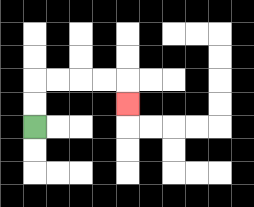{'start': '[1, 5]', 'end': '[5, 4]', 'path_directions': 'U,U,R,R,R,R,D', 'path_coordinates': '[[1, 5], [1, 4], [1, 3], [2, 3], [3, 3], [4, 3], [5, 3], [5, 4]]'}